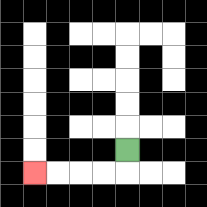{'start': '[5, 6]', 'end': '[1, 7]', 'path_directions': 'D,L,L,L,L', 'path_coordinates': '[[5, 6], [5, 7], [4, 7], [3, 7], [2, 7], [1, 7]]'}